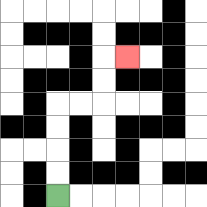{'start': '[2, 8]', 'end': '[5, 2]', 'path_directions': 'U,U,U,U,R,R,U,U,R', 'path_coordinates': '[[2, 8], [2, 7], [2, 6], [2, 5], [2, 4], [3, 4], [4, 4], [4, 3], [4, 2], [5, 2]]'}